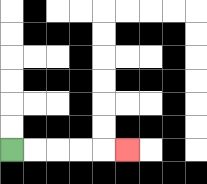{'start': '[0, 6]', 'end': '[5, 6]', 'path_directions': 'R,R,R,R,R', 'path_coordinates': '[[0, 6], [1, 6], [2, 6], [3, 6], [4, 6], [5, 6]]'}